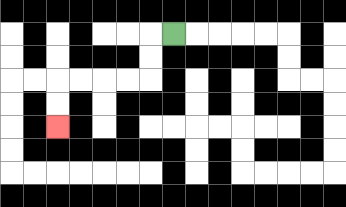{'start': '[7, 1]', 'end': '[2, 5]', 'path_directions': 'L,D,D,L,L,L,L,D,D', 'path_coordinates': '[[7, 1], [6, 1], [6, 2], [6, 3], [5, 3], [4, 3], [3, 3], [2, 3], [2, 4], [2, 5]]'}